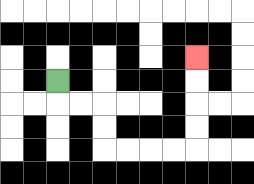{'start': '[2, 3]', 'end': '[8, 2]', 'path_directions': 'D,R,R,D,D,R,R,R,R,U,U,U,U', 'path_coordinates': '[[2, 3], [2, 4], [3, 4], [4, 4], [4, 5], [4, 6], [5, 6], [6, 6], [7, 6], [8, 6], [8, 5], [8, 4], [8, 3], [8, 2]]'}